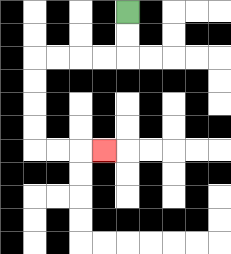{'start': '[5, 0]', 'end': '[4, 6]', 'path_directions': 'D,D,L,L,L,L,D,D,D,D,R,R,R', 'path_coordinates': '[[5, 0], [5, 1], [5, 2], [4, 2], [3, 2], [2, 2], [1, 2], [1, 3], [1, 4], [1, 5], [1, 6], [2, 6], [3, 6], [4, 6]]'}